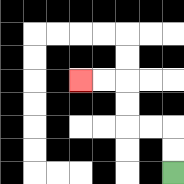{'start': '[7, 7]', 'end': '[3, 3]', 'path_directions': 'U,U,L,L,U,U,L,L', 'path_coordinates': '[[7, 7], [7, 6], [7, 5], [6, 5], [5, 5], [5, 4], [5, 3], [4, 3], [3, 3]]'}